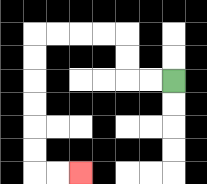{'start': '[7, 3]', 'end': '[3, 7]', 'path_directions': 'L,L,U,U,L,L,L,L,D,D,D,D,D,D,R,R', 'path_coordinates': '[[7, 3], [6, 3], [5, 3], [5, 2], [5, 1], [4, 1], [3, 1], [2, 1], [1, 1], [1, 2], [1, 3], [1, 4], [1, 5], [1, 6], [1, 7], [2, 7], [3, 7]]'}